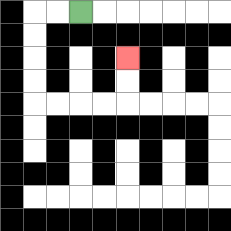{'start': '[3, 0]', 'end': '[5, 2]', 'path_directions': 'L,L,D,D,D,D,R,R,R,R,U,U', 'path_coordinates': '[[3, 0], [2, 0], [1, 0], [1, 1], [1, 2], [1, 3], [1, 4], [2, 4], [3, 4], [4, 4], [5, 4], [5, 3], [5, 2]]'}